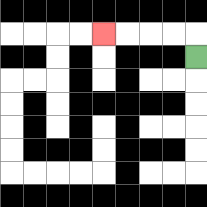{'start': '[8, 2]', 'end': '[4, 1]', 'path_directions': 'U,L,L,L,L', 'path_coordinates': '[[8, 2], [8, 1], [7, 1], [6, 1], [5, 1], [4, 1]]'}